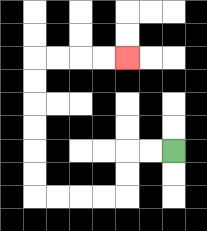{'start': '[7, 6]', 'end': '[5, 2]', 'path_directions': 'L,L,D,D,L,L,L,L,U,U,U,U,U,U,R,R,R,R', 'path_coordinates': '[[7, 6], [6, 6], [5, 6], [5, 7], [5, 8], [4, 8], [3, 8], [2, 8], [1, 8], [1, 7], [1, 6], [1, 5], [1, 4], [1, 3], [1, 2], [2, 2], [3, 2], [4, 2], [5, 2]]'}